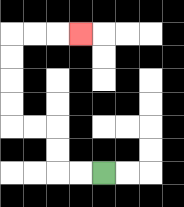{'start': '[4, 7]', 'end': '[3, 1]', 'path_directions': 'L,L,U,U,L,L,U,U,U,U,R,R,R', 'path_coordinates': '[[4, 7], [3, 7], [2, 7], [2, 6], [2, 5], [1, 5], [0, 5], [0, 4], [0, 3], [0, 2], [0, 1], [1, 1], [2, 1], [3, 1]]'}